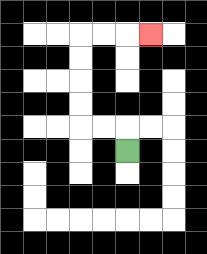{'start': '[5, 6]', 'end': '[6, 1]', 'path_directions': 'U,L,L,U,U,U,U,R,R,R', 'path_coordinates': '[[5, 6], [5, 5], [4, 5], [3, 5], [3, 4], [3, 3], [3, 2], [3, 1], [4, 1], [5, 1], [6, 1]]'}